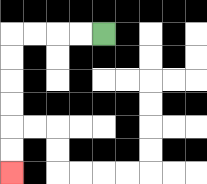{'start': '[4, 1]', 'end': '[0, 7]', 'path_directions': 'L,L,L,L,D,D,D,D,D,D', 'path_coordinates': '[[4, 1], [3, 1], [2, 1], [1, 1], [0, 1], [0, 2], [0, 3], [0, 4], [0, 5], [0, 6], [0, 7]]'}